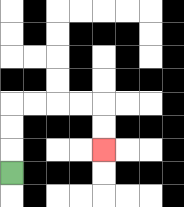{'start': '[0, 7]', 'end': '[4, 6]', 'path_directions': 'U,U,U,R,R,R,R,D,D', 'path_coordinates': '[[0, 7], [0, 6], [0, 5], [0, 4], [1, 4], [2, 4], [3, 4], [4, 4], [4, 5], [4, 6]]'}